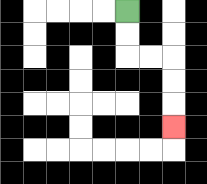{'start': '[5, 0]', 'end': '[7, 5]', 'path_directions': 'D,D,R,R,D,D,D', 'path_coordinates': '[[5, 0], [5, 1], [5, 2], [6, 2], [7, 2], [7, 3], [7, 4], [7, 5]]'}